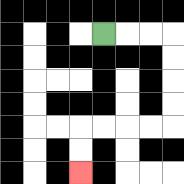{'start': '[4, 1]', 'end': '[3, 7]', 'path_directions': 'R,R,R,D,D,D,D,L,L,L,L,D,D', 'path_coordinates': '[[4, 1], [5, 1], [6, 1], [7, 1], [7, 2], [7, 3], [7, 4], [7, 5], [6, 5], [5, 5], [4, 5], [3, 5], [3, 6], [3, 7]]'}